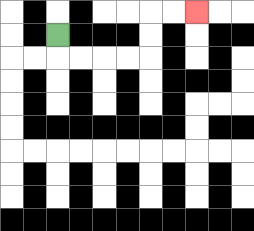{'start': '[2, 1]', 'end': '[8, 0]', 'path_directions': 'D,R,R,R,R,U,U,R,R', 'path_coordinates': '[[2, 1], [2, 2], [3, 2], [4, 2], [5, 2], [6, 2], [6, 1], [6, 0], [7, 0], [8, 0]]'}